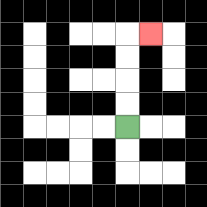{'start': '[5, 5]', 'end': '[6, 1]', 'path_directions': 'U,U,U,U,R', 'path_coordinates': '[[5, 5], [5, 4], [5, 3], [5, 2], [5, 1], [6, 1]]'}